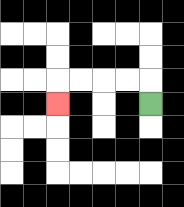{'start': '[6, 4]', 'end': '[2, 4]', 'path_directions': 'U,L,L,L,L,D', 'path_coordinates': '[[6, 4], [6, 3], [5, 3], [4, 3], [3, 3], [2, 3], [2, 4]]'}